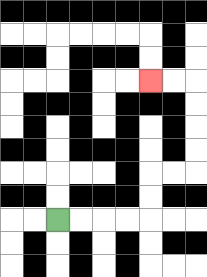{'start': '[2, 9]', 'end': '[6, 3]', 'path_directions': 'R,R,R,R,U,U,R,R,U,U,U,U,L,L', 'path_coordinates': '[[2, 9], [3, 9], [4, 9], [5, 9], [6, 9], [6, 8], [6, 7], [7, 7], [8, 7], [8, 6], [8, 5], [8, 4], [8, 3], [7, 3], [6, 3]]'}